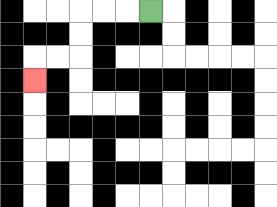{'start': '[6, 0]', 'end': '[1, 3]', 'path_directions': 'L,L,L,D,D,L,L,D', 'path_coordinates': '[[6, 0], [5, 0], [4, 0], [3, 0], [3, 1], [3, 2], [2, 2], [1, 2], [1, 3]]'}